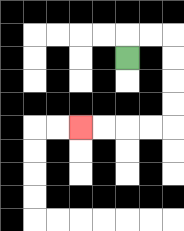{'start': '[5, 2]', 'end': '[3, 5]', 'path_directions': 'U,R,R,D,D,D,D,L,L,L,L', 'path_coordinates': '[[5, 2], [5, 1], [6, 1], [7, 1], [7, 2], [7, 3], [7, 4], [7, 5], [6, 5], [5, 5], [4, 5], [3, 5]]'}